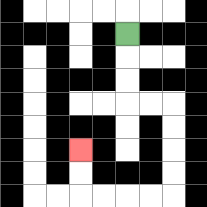{'start': '[5, 1]', 'end': '[3, 6]', 'path_directions': 'D,D,D,R,R,D,D,D,D,L,L,L,L,U,U', 'path_coordinates': '[[5, 1], [5, 2], [5, 3], [5, 4], [6, 4], [7, 4], [7, 5], [7, 6], [7, 7], [7, 8], [6, 8], [5, 8], [4, 8], [3, 8], [3, 7], [3, 6]]'}